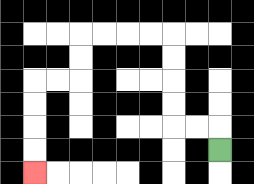{'start': '[9, 6]', 'end': '[1, 7]', 'path_directions': 'U,L,L,U,U,U,U,L,L,L,L,D,D,L,L,D,D,D,D', 'path_coordinates': '[[9, 6], [9, 5], [8, 5], [7, 5], [7, 4], [7, 3], [7, 2], [7, 1], [6, 1], [5, 1], [4, 1], [3, 1], [3, 2], [3, 3], [2, 3], [1, 3], [1, 4], [1, 5], [1, 6], [1, 7]]'}